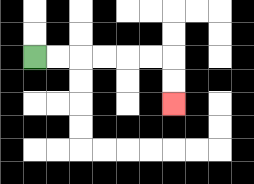{'start': '[1, 2]', 'end': '[7, 4]', 'path_directions': 'R,R,R,R,R,R,D,D', 'path_coordinates': '[[1, 2], [2, 2], [3, 2], [4, 2], [5, 2], [6, 2], [7, 2], [7, 3], [7, 4]]'}